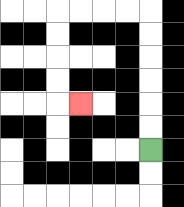{'start': '[6, 6]', 'end': '[3, 4]', 'path_directions': 'U,U,U,U,U,U,L,L,L,L,D,D,D,D,R', 'path_coordinates': '[[6, 6], [6, 5], [6, 4], [6, 3], [6, 2], [6, 1], [6, 0], [5, 0], [4, 0], [3, 0], [2, 0], [2, 1], [2, 2], [2, 3], [2, 4], [3, 4]]'}